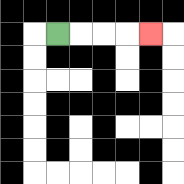{'start': '[2, 1]', 'end': '[6, 1]', 'path_directions': 'R,R,R,R', 'path_coordinates': '[[2, 1], [3, 1], [4, 1], [5, 1], [6, 1]]'}